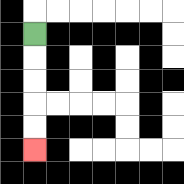{'start': '[1, 1]', 'end': '[1, 6]', 'path_directions': 'D,D,D,D,D', 'path_coordinates': '[[1, 1], [1, 2], [1, 3], [1, 4], [1, 5], [1, 6]]'}